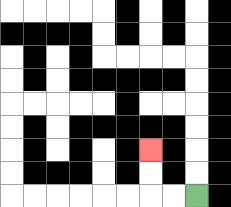{'start': '[8, 8]', 'end': '[6, 6]', 'path_directions': 'L,L,U,U', 'path_coordinates': '[[8, 8], [7, 8], [6, 8], [6, 7], [6, 6]]'}